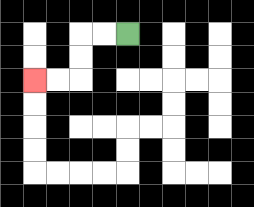{'start': '[5, 1]', 'end': '[1, 3]', 'path_directions': 'L,L,D,D,L,L', 'path_coordinates': '[[5, 1], [4, 1], [3, 1], [3, 2], [3, 3], [2, 3], [1, 3]]'}